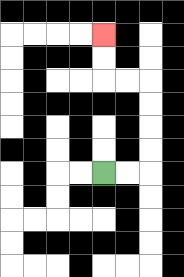{'start': '[4, 7]', 'end': '[4, 1]', 'path_directions': 'R,R,U,U,U,U,L,L,U,U', 'path_coordinates': '[[4, 7], [5, 7], [6, 7], [6, 6], [6, 5], [6, 4], [6, 3], [5, 3], [4, 3], [4, 2], [4, 1]]'}